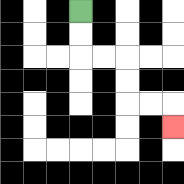{'start': '[3, 0]', 'end': '[7, 5]', 'path_directions': 'D,D,R,R,D,D,R,R,D', 'path_coordinates': '[[3, 0], [3, 1], [3, 2], [4, 2], [5, 2], [5, 3], [5, 4], [6, 4], [7, 4], [7, 5]]'}